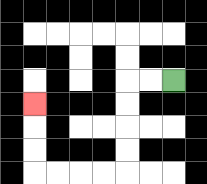{'start': '[7, 3]', 'end': '[1, 4]', 'path_directions': 'L,L,D,D,D,D,L,L,L,L,U,U,U', 'path_coordinates': '[[7, 3], [6, 3], [5, 3], [5, 4], [5, 5], [5, 6], [5, 7], [4, 7], [3, 7], [2, 7], [1, 7], [1, 6], [1, 5], [1, 4]]'}